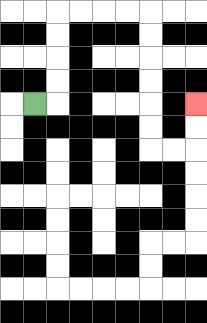{'start': '[1, 4]', 'end': '[8, 4]', 'path_directions': 'R,U,U,U,U,R,R,R,R,D,D,D,D,D,D,R,R,U,U', 'path_coordinates': '[[1, 4], [2, 4], [2, 3], [2, 2], [2, 1], [2, 0], [3, 0], [4, 0], [5, 0], [6, 0], [6, 1], [6, 2], [6, 3], [6, 4], [6, 5], [6, 6], [7, 6], [8, 6], [8, 5], [8, 4]]'}